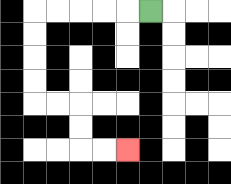{'start': '[6, 0]', 'end': '[5, 6]', 'path_directions': 'L,L,L,L,L,D,D,D,D,R,R,D,D,R,R', 'path_coordinates': '[[6, 0], [5, 0], [4, 0], [3, 0], [2, 0], [1, 0], [1, 1], [1, 2], [1, 3], [1, 4], [2, 4], [3, 4], [3, 5], [3, 6], [4, 6], [5, 6]]'}